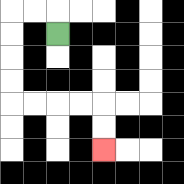{'start': '[2, 1]', 'end': '[4, 6]', 'path_directions': 'U,L,L,D,D,D,D,R,R,R,R,D,D', 'path_coordinates': '[[2, 1], [2, 0], [1, 0], [0, 0], [0, 1], [0, 2], [0, 3], [0, 4], [1, 4], [2, 4], [3, 4], [4, 4], [4, 5], [4, 6]]'}